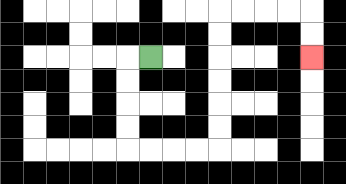{'start': '[6, 2]', 'end': '[13, 2]', 'path_directions': 'L,D,D,D,D,R,R,R,R,U,U,U,U,U,U,R,R,R,R,D,D', 'path_coordinates': '[[6, 2], [5, 2], [5, 3], [5, 4], [5, 5], [5, 6], [6, 6], [7, 6], [8, 6], [9, 6], [9, 5], [9, 4], [9, 3], [9, 2], [9, 1], [9, 0], [10, 0], [11, 0], [12, 0], [13, 0], [13, 1], [13, 2]]'}